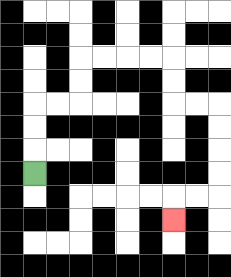{'start': '[1, 7]', 'end': '[7, 9]', 'path_directions': 'U,U,U,R,R,U,U,R,R,R,R,D,D,R,R,D,D,D,D,L,L,D', 'path_coordinates': '[[1, 7], [1, 6], [1, 5], [1, 4], [2, 4], [3, 4], [3, 3], [3, 2], [4, 2], [5, 2], [6, 2], [7, 2], [7, 3], [7, 4], [8, 4], [9, 4], [9, 5], [9, 6], [9, 7], [9, 8], [8, 8], [7, 8], [7, 9]]'}